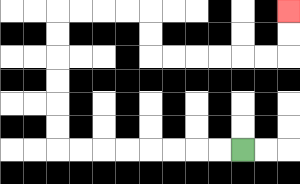{'start': '[10, 6]', 'end': '[12, 0]', 'path_directions': 'L,L,L,L,L,L,L,L,U,U,U,U,U,U,R,R,R,R,D,D,R,R,R,R,R,R,U,U', 'path_coordinates': '[[10, 6], [9, 6], [8, 6], [7, 6], [6, 6], [5, 6], [4, 6], [3, 6], [2, 6], [2, 5], [2, 4], [2, 3], [2, 2], [2, 1], [2, 0], [3, 0], [4, 0], [5, 0], [6, 0], [6, 1], [6, 2], [7, 2], [8, 2], [9, 2], [10, 2], [11, 2], [12, 2], [12, 1], [12, 0]]'}